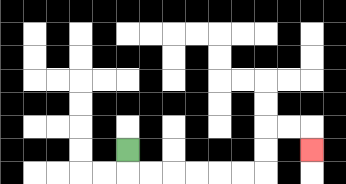{'start': '[5, 6]', 'end': '[13, 6]', 'path_directions': 'D,R,R,R,R,R,R,U,U,R,R,D', 'path_coordinates': '[[5, 6], [5, 7], [6, 7], [7, 7], [8, 7], [9, 7], [10, 7], [11, 7], [11, 6], [11, 5], [12, 5], [13, 5], [13, 6]]'}